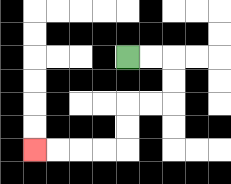{'start': '[5, 2]', 'end': '[1, 6]', 'path_directions': 'R,R,D,D,L,L,D,D,L,L,L,L', 'path_coordinates': '[[5, 2], [6, 2], [7, 2], [7, 3], [7, 4], [6, 4], [5, 4], [5, 5], [5, 6], [4, 6], [3, 6], [2, 6], [1, 6]]'}